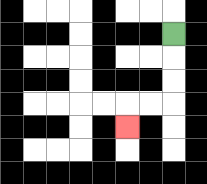{'start': '[7, 1]', 'end': '[5, 5]', 'path_directions': 'D,D,D,L,L,D', 'path_coordinates': '[[7, 1], [7, 2], [7, 3], [7, 4], [6, 4], [5, 4], [5, 5]]'}